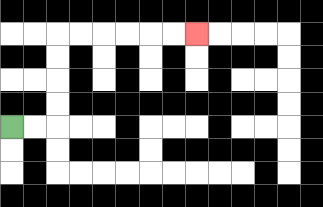{'start': '[0, 5]', 'end': '[8, 1]', 'path_directions': 'R,R,U,U,U,U,R,R,R,R,R,R', 'path_coordinates': '[[0, 5], [1, 5], [2, 5], [2, 4], [2, 3], [2, 2], [2, 1], [3, 1], [4, 1], [5, 1], [6, 1], [7, 1], [8, 1]]'}